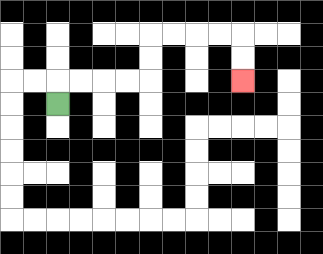{'start': '[2, 4]', 'end': '[10, 3]', 'path_directions': 'U,R,R,R,R,U,U,R,R,R,R,D,D', 'path_coordinates': '[[2, 4], [2, 3], [3, 3], [4, 3], [5, 3], [6, 3], [6, 2], [6, 1], [7, 1], [8, 1], [9, 1], [10, 1], [10, 2], [10, 3]]'}